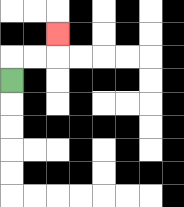{'start': '[0, 3]', 'end': '[2, 1]', 'path_directions': 'U,R,R,U', 'path_coordinates': '[[0, 3], [0, 2], [1, 2], [2, 2], [2, 1]]'}